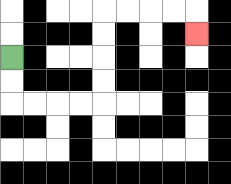{'start': '[0, 2]', 'end': '[8, 1]', 'path_directions': 'D,D,R,R,R,R,U,U,U,U,R,R,R,R,D', 'path_coordinates': '[[0, 2], [0, 3], [0, 4], [1, 4], [2, 4], [3, 4], [4, 4], [4, 3], [4, 2], [4, 1], [4, 0], [5, 0], [6, 0], [7, 0], [8, 0], [8, 1]]'}